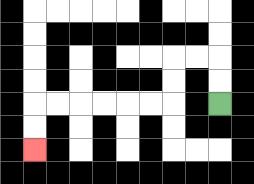{'start': '[9, 4]', 'end': '[1, 6]', 'path_directions': 'U,U,L,L,D,D,L,L,L,L,L,L,D,D', 'path_coordinates': '[[9, 4], [9, 3], [9, 2], [8, 2], [7, 2], [7, 3], [7, 4], [6, 4], [5, 4], [4, 4], [3, 4], [2, 4], [1, 4], [1, 5], [1, 6]]'}